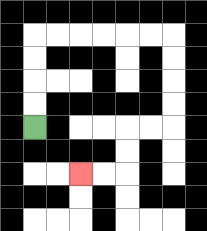{'start': '[1, 5]', 'end': '[3, 7]', 'path_directions': 'U,U,U,U,R,R,R,R,R,R,D,D,D,D,L,L,D,D,L,L', 'path_coordinates': '[[1, 5], [1, 4], [1, 3], [1, 2], [1, 1], [2, 1], [3, 1], [4, 1], [5, 1], [6, 1], [7, 1], [7, 2], [7, 3], [7, 4], [7, 5], [6, 5], [5, 5], [5, 6], [5, 7], [4, 7], [3, 7]]'}